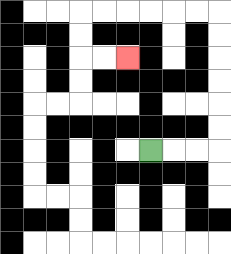{'start': '[6, 6]', 'end': '[5, 2]', 'path_directions': 'R,R,R,U,U,U,U,U,U,L,L,L,L,L,L,D,D,R,R', 'path_coordinates': '[[6, 6], [7, 6], [8, 6], [9, 6], [9, 5], [9, 4], [9, 3], [9, 2], [9, 1], [9, 0], [8, 0], [7, 0], [6, 0], [5, 0], [4, 0], [3, 0], [3, 1], [3, 2], [4, 2], [5, 2]]'}